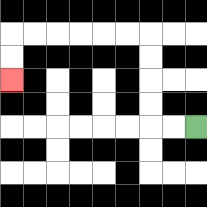{'start': '[8, 5]', 'end': '[0, 3]', 'path_directions': 'L,L,U,U,U,U,L,L,L,L,L,L,D,D', 'path_coordinates': '[[8, 5], [7, 5], [6, 5], [6, 4], [6, 3], [6, 2], [6, 1], [5, 1], [4, 1], [3, 1], [2, 1], [1, 1], [0, 1], [0, 2], [0, 3]]'}